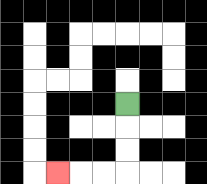{'start': '[5, 4]', 'end': '[2, 7]', 'path_directions': 'D,D,D,L,L,L', 'path_coordinates': '[[5, 4], [5, 5], [5, 6], [5, 7], [4, 7], [3, 7], [2, 7]]'}